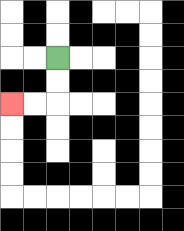{'start': '[2, 2]', 'end': '[0, 4]', 'path_directions': 'D,D,L,L', 'path_coordinates': '[[2, 2], [2, 3], [2, 4], [1, 4], [0, 4]]'}